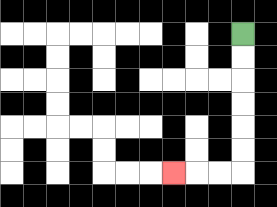{'start': '[10, 1]', 'end': '[7, 7]', 'path_directions': 'D,D,D,D,D,D,L,L,L', 'path_coordinates': '[[10, 1], [10, 2], [10, 3], [10, 4], [10, 5], [10, 6], [10, 7], [9, 7], [8, 7], [7, 7]]'}